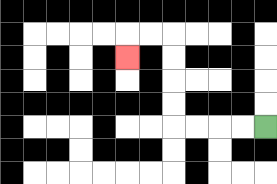{'start': '[11, 5]', 'end': '[5, 2]', 'path_directions': 'L,L,L,L,U,U,U,U,L,L,D', 'path_coordinates': '[[11, 5], [10, 5], [9, 5], [8, 5], [7, 5], [7, 4], [7, 3], [7, 2], [7, 1], [6, 1], [5, 1], [5, 2]]'}